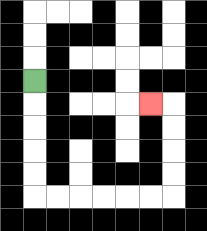{'start': '[1, 3]', 'end': '[6, 4]', 'path_directions': 'D,D,D,D,D,R,R,R,R,R,R,U,U,U,U,L', 'path_coordinates': '[[1, 3], [1, 4], [1, 5], [1, 6], [1, 7], [1, 8], [2, 8], [3, 8], [4, 8], [5, 8], [6, 8], [7, 8], [7, 7], [7, 6], [7, 5], [7, 4], [6, 4]]'}